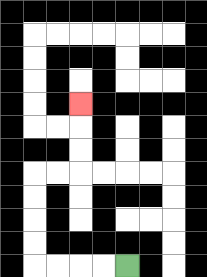{'start': '[5, 11]', 'end': '[3, 4]', 'path_directions': 'L,L,L,L,U,U,U,U,R,R,U,U,U', 'path_coordinates': '[[5, 11], [4, 11], [3, 11], [2, 11], [1, 11], [1, 10], [1, 9], [1, 8], [1, 7], [2, 7], [3, 7], [3, 6], [3, 5], [3, 4]]'}